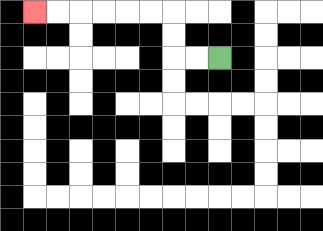{'start': '[9, 2]', 'end': '[1, 0]', 'path_directions': 'L,L,U,U,L,L,L,L,L,L', 'path_coordinates': '[[9, 2], [8, 2], [7, 2], [7, 1], [7, 0], [6, 0], [5, 0], [4, 0], [3, 0], [2, 0], [1, 0]]'}